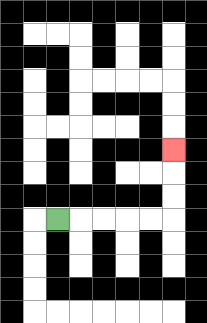{'start': '[2, 9]', 'end': '[7, 6]', 'path_directions': 'R,R,R,R,R,U,U,U', 'path_coordinates': '[[2, 9], [3, 9], [4, 9], [5, 9], [6, 9], [7, 9], [7, 8], [7, 7], [7, 6]]'}